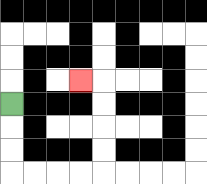{'start': '[0, 4]', 'end': '[3, 3]', 'path_directions': 'D,D,D,R,R,R,R,U,U,U,U,L', 'path_coordinates': '[[0, 4], [0, 5], [0, 6], [0, 7], [1, 7], [2, 7], [3, 7], [4, 7], [4, 6], [4, 5], [4, 4], [4, 3], [3, 3]]'}